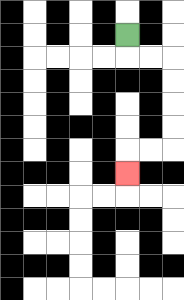{'start': '[5, 1]', 'end': '[5, 7]', 'path_directions': 'D,R,R,D,D,D,D,L,L,D', 'path_coordinates': '[[5, 1], [5, 2], [6, 2], [7, 2], [7, 3], [7, 4], [7, 5], [7, 6], [6, 6], [5, 6], [5, 7]]'}